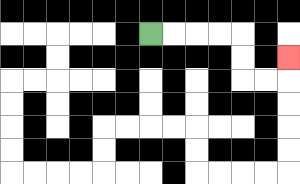{'start': '[6, 1]', 'end': '[12, 2]', 'path_directions': 'R,R,R,R,D,D,R,R,U', 'path_coordinates': '[[6, 1], [7, 1], [8, 1], [9, 1], [10, 1], [10, 2], [10, 3], [11, 3], [12, 3], [12, 2]]'}